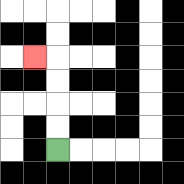{'start': '[2, 6]', 'end': '[1, 2]', 'path_directions': 'U,U,U,U,L', 'path_coordinates': '[[2, 6], [2, 5], [2, 4], [2, 3], [2, 2], [1, 2]]'}